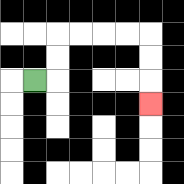{'start': '[1, 3]', 'end': '[6, 4]', 'path_directions': 'R,U,U,R,R,R,R,D,D,D', 'path_coordinates': '[[1, 3], [2, 3], [2, 2], [2, 1], [3, 1], [4, 1], [5, 1], [6, 1], [6, 2], [6, 3], [6, 4]]'}